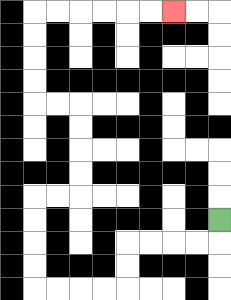{'start': '[9, 9]', 'end': '[7, 0]', 'path_directions': 'D,L,L,L,L,D,D,L,L,L,L,U,U,U,U,R,R,U,U,U,U,L,L,U,U,U,U,R,R,R,R,R,R', 'path_coordinates': '[[9, 9], [9, 10], [8, 10], [7, 10], [6, 10], [5, 10], [5, 11], [5, 12], [4, 12], [3, 12], [2, 12], [1, 12], [1, 11], [1, 10], [1, 9], [1, 8], [2, 8], [3, 8], [3, 7], [3, 6], [3, 5], [3, 4], [2, 4], [1, 4], [1, 3], [1, 2], [1, 1], [1, 0], [2, 0], [3, 0], [4, 0], [5, 0], [6, 0], [7, 0]]'}